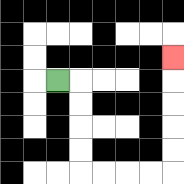{'start': '[2, 3]', 'end': '[7, 2]', 'path_directions': 'R,D,D,D,D,R,R,R,R,U,U,U,U,U', 'path_coordinates': '[[2, 3], [3, 3], [3, 4], [3, 5], [3, 6], [3, 7], [4, 7], [5, 7], [6, 7], [7, 7], [7, 6], [7, 5], [7, 4], [7, 3], [7, 2]]'}